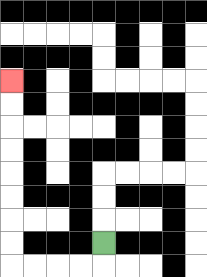{'start': '[4, 10]', 'end': '[0, 3]', 'path_directions': 'D,L,L,L,L,U,U,U,U,U,U,U,U', 'path_coordinates': '[[4, 10], [4, 11], [3, 11], [2, 11], [1, 11], [0, 11], [0, 10], [0, 9], [0, 8], [0, 7], [0, 6], [0, 5], [0, 4], [0, 3]]'}